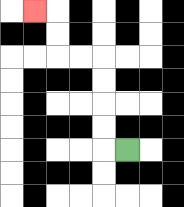{'start': '[5, 6]', 'end': '[1, 0]', 'path_directions': 'L,U,U,U,U,L,L,U,U,L', 'path_coordinates': '[[5, 6], [4, 6], [4, 5], [4, 4], [4, 3], [4, 2], [3, 2], [2, 2], [2, 1], [2, 0], [1, 0]]'}